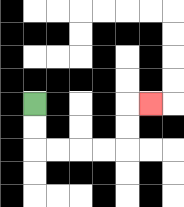{'start': '[1, 4]', 'end': '[6, 4]', 'path_directions': 'D,D,R,R,R,R,U,U,R', 'path_coordinates': '[[1, 4], [1, 5], [1, 6], [2, 6], [3, 6], [4, 6], [5, 6], [5, 5], [5, 4], [6, 4]]'}